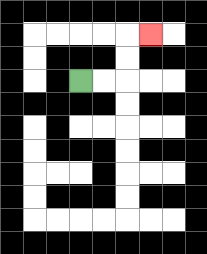{'start': '[3, 3]', 'end': '[6, 1]', 'path_directions': 'R,R,U,U,R', 'path_coordinates': '[[3, 3], [4, 3], [5, 3], [5, 2], [5, 1], [6, 1]]'}